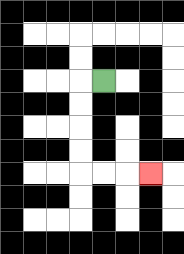{'start': '[4, 3]', 'end': '[6, 7]', 'path_directions': 'L,D,D,D,D,R,R,R', 'path_coordinates': '[[4, 3], [3, 3], [3, 4], [3, 5], [3, 6], [3, 7], [4, 7], [5, 7], [6, 7]]'}